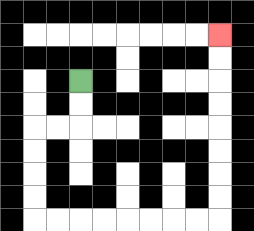{'start': '[3, 3]', 'end': '[9, 1]', 'path_directions': 'D,D,L,L,D,D,D,D,R,R,R,R,R,R,R,R,U,U,U,U,U,U,U,U', 'path_coordinates': '[[3, 3], [3, 4], [3, 5], [2, 5], [1, 5], [1, 6], [1, 7], [1, 8], [1, 9], [2, 9], [3, 9], [4, 9], [5, 9], [6, 9], [7, 9], [8, 9], [9, 9], [9, 8], [9, 7], [9, 6], [9, 5], [9, 4], [9, 3], [9, 2], [9, 1]]'}